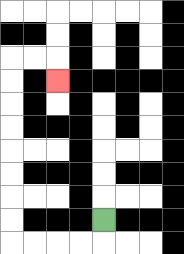{'start': '[4, 9]', 'end': '[2, 3]', 'path_directions': 'D,L,L,L,L,U,U,U,U,U,U,U,U,R,R,D', 'path_coordinates': '[[4, 9], [4, 10], [3, 10], [2, 10], [1, 10], [0, 10], [0, 9], [0, 8], [0, 7], [0, 6], [0, 5], [0, 4], [0, 3], [0, 2], [1, 2], [2, 2], [2, 3]]'}